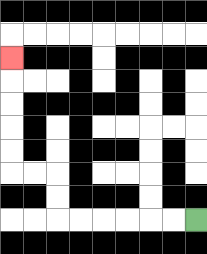{'start': '[8, 9]', 'end': '[0, 2]', 'path_directions': 'L,L,L,L,L,L,U,U,L,L,U,U,U,U,U', 'path_coordinates': '[[8, 9], [7, 9], [6, 9], [5, 9], [4, 9], [3, 9], [2, 9], [2, 8], [2, 7], [1, 7], [0, 7], [0, 6], [0, 5], [0, 4], [0, 3], [0, 2]]'}